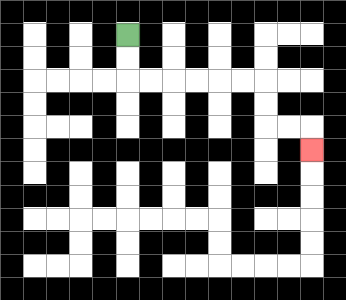{'start': '[5, 1]', 'end': '[13, 6]', 'path_directions': 'D,D,R,R,R,R,R,R,D,D,R,R,D', 'path_coordinates': '[[5, 1], [5, 2], [5, 3], [6, 3], [7, 3], [8, 3], [9, 3], [10, 3], [11, 3], [11, 4], [11, 5], [12, 5], [13, 5], [13, 6]]'}